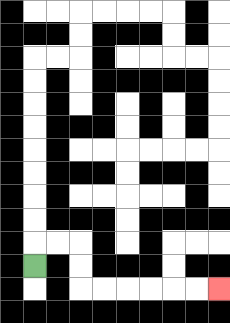{'start': '[1, 11]', 'end': '[9, 12]', 'path_directions': 'U,R,R,D,D,R,R,R,R,R,R', 'path_coordinates': '[[1, 11], [1, 10], [2, 10], [3, 10], [3, 11], [3, 12], [4, 12], [5, 12], [6, 12], [7, 12], [8, 12], [9, 12]]'}